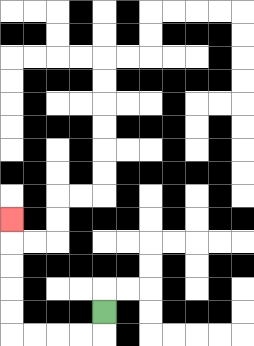{'start': '[4, 13]', 'end': '[0, 9]', 'path_directions': 'D,L,L,L,L,U,U,U,U,U', 'path_coordinates': '[[4, 13], [4, 14], [3, 14], [2, 14], [1, 14], [0, 14], [0, 13], [0, 12], [0, 11], [0, 10], [0, 9]]'}